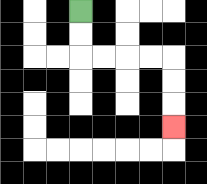{'start': '[3, 0]', 'end': '[7, 5]', 'path_directions': 'D,D,R,R,R,R,D,D,D', 'path_coordinates': '[[3, 0], [3, 1], [3, 2], [4, 2], [5, 2], [6, 2], [7, 2], [7, 3], [7, 4], [7, 5]]'}